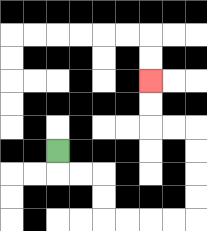{'start': '[2, 6]', 'end': '[6, 3]', 'path_directions': 'D,R,R,D,D,R,R,R,R,U,U,U,U,L,L,U,U', 'path_coordinates': '[[2, 6], [2, 7], [3, 7], [4, 7], [4, 8], [4, 9], [5, 9], [6, 9], [7, 9], [8, 9], [8, 8], [8, 7], [8, 6], [8, 5], [7, 5], [6, 5], [6, 4], [6, 3]]'}